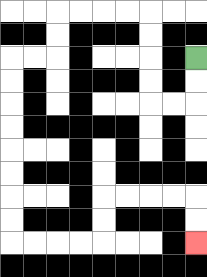{'start': '[8, 2]', 'end': '[8, 10]', 'path_directions': 'D,D,L,L,U,U,U,U,L,L,L,L,D,D,L,L,D,D,D,D,D,D,D,D,R,R,R,R,U,U,R,R,R,R,D,D', 'path_coordinates': '[[8, 2], [8, 3], [8, 4], [7, 4], [6, 4], [6, 3], [6, 2], [6, 1], [6, 0], [5, 0], [4, 0], [3, 0], [2, 0], [2, 1], [2, 2], [1, 2], [0, 2], [0, 3], [0, 4], [0, 5], [0, 6], [0, 7], [0, 8], [0, 9], [0, 10], [1, 10], [2, 10], [3, 10], [4, 10], [4, 9], [4, 8], [5, 8], [6, 8], [7, 8], [8, 8], [8, 9], [8, 10]]'}